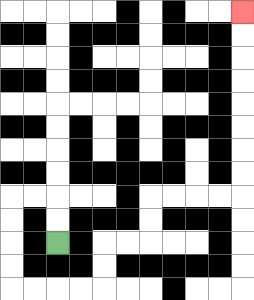{'start': '[2, 10]', 'end': '[10, 0]', 'path_directions': 'U,U,L,L,D,D,D,D,R,R,R,R,U,U,R,R,U,U,R,R,R,R,U,U,U,U,U,U,U,U', 'path_coordinates': '[[2, 10], [2, 9], [2, 8], [1, 8], [0, 8], [0, 9], [0, 10], [0, 11], [0, 12], [1, 12], [2, 12], [3, 12], [4, 12], [4, 11], [4, 10], [5, 10], [6, 10], [6, 9], [6, 8], [7, 8], [8, 8], [9, 8], [10, 8], [10, 7], [10, 6], [10, 5], [10, 4], [10, 3], [10, 2], [10, 1], [10, 0]]'}